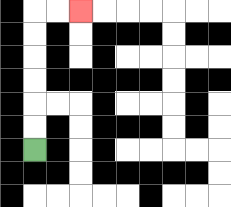{'start': '[1, 6]', 'end': '[3, 0]', 'path_directions': 'U,U,U,U,U,U,R,R', 'path_coordinates': '[[1, 6], [1, 5], [1, 4], [1, 3], [1, 2], [1, 1], [1, 0], [2, 0], [3, 0]]'}